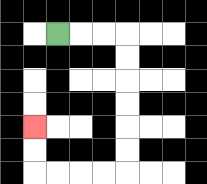{'start': '[2, 1]', 'end': '[1, 5]', 'path_directions': 'R,R,R,D,D,D,D,D,D,L,L,L,L,U,U', 'path_coordinates': '[[2, 1], [3, 1], [4, 1], [5, 1], [5, 2], [5, 3], [5, 4], [5, 5], [5, 6], [5, 7], [4, 7], [3, 7], [2, 7], [1, 7], [1, 6], [1, 5]]'}